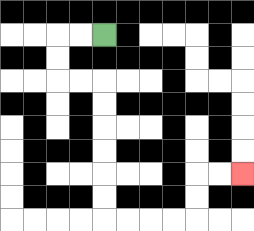{'start': '[4, 1]', 'end': '[10, 7]', 'path_directions': 'L,L,D,D,R,R,D,D,D,D,D,D,R,R,R,R,U,U,R,R', 'path_coordinates': '[[4, 1], [3, 1], [2, 1], [2, 2], [2, 3], [3, 3], [4, 3], [4, 4], [4, 5], [4, 6], [4, 7], [4, 8], [4, 9], [5, 9], [6, 9], [7, 9], [8, 9], [8, 8], [8, 7], [9, 7], [10, 7]]'}